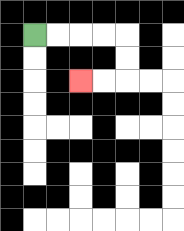{'start': '[1, 1]', 'end': '[3, 3]', 'path_directions': 'R,R,R,R,D,D,L,L', 'path_coordinates': '[[1, 1], [2, 1], [3, 1], [4, 1], [5, 1], [5, 2], [5, 3], [4, 3], [3, 3]]'}